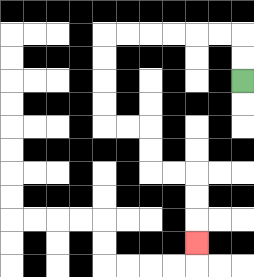{'start': '[10, 3]', 'end': '[8, 10]', 'path_directions': 'U,U,L,L,L,L,L,L,D,D,D,D,R,R,D,D,R,R,D,D,D', 'path_coordinates': '[[10, 3], [10, 2], [10, 1], [9, 1], [8, 1], [7, 1], [6, 1], [5, 1], [4, 1], [4, 2], [4, 3], [4, 4], [4, 5], [5, 5], [6, 5], [6, 6], [6, 7], [7, 7], [8, 7], [8, 8], [8, 9], [8, 10]]'}